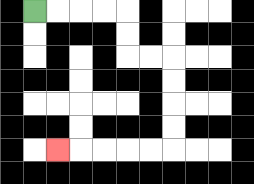{'start': '[1, 0]', 'end': '[2, 6]', 'path_directions': 'R,R,R,R,D,D,R,R,D,D,D,D,L,L,L,L,L', 'path_coordinates': '[[1, 0], [2, 0], [3, 0], [4, 0], [5, 0], [5, 1], [5, 2], [6, 2], [7, 2], [7, 3], [7, 4], [7, 5], [7, 6], [6, 6], [5, 6], [4, 6], [3, 6], [2, 6]]'}